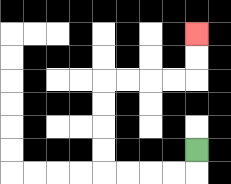{'start': '[8, 6]', 'end': '[8, 1]', 'path_directions': 'D,L,L,L,L,U,U,U,U,R,R,R,R,U,U', 'path_coordinates': '[[8, 6], [8, 7], [7, 7], [6, 7], [5, 7], [4, 7], [4, 6], [4, 5], [4, 4], [4, 3], [5, 3], [6, 3], [7, 3], [8, 3], [8, 2], [8, 1]]'}